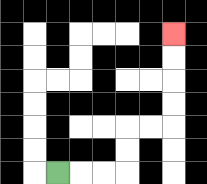{'start': '[2, 7]', 'end': '[7, 1]', 'path_directions': 'R,R,R,U,U,R,R,U,U,U,U', 'path_coordinates': '[[2, 7], [3, 7], [4, 7], [5, 7], [5, 6], [5, 5], [6, 5], [7, 5], [7, 4], [7, 3], [7, 2], [7, 1]]'}